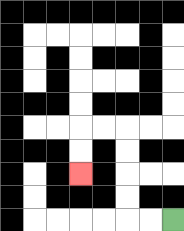{'start': '[7, 9]', 'end': '[3, 7]', 'path_directions': 'L,L,U,U,U,U,L,L,D,D', 'path_coordinates': '[[7, 9], [6, 9], [5, 9], [5, 8], [5, 7], [5, 6], [5, 5], [4, 5], [3, 5], [3, 6], [3, 7]]'}